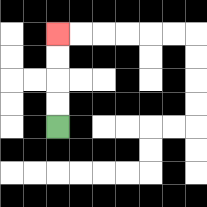{'start': '[2, 5]', 'end': '[2, 1]', 'path_directions': 'U,U,U,U', 'path_coordinates': '[[2, 5], [2, 4], [2, 3], [2, 2], [2, 1]]'}